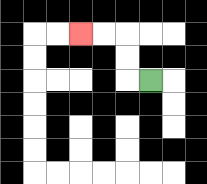{'start': '[6, 3]', 'end': '[3, 1]', 'path_directions': 'L,U,U,L,L', 'path_coordinates': '[[6, 3], [5, 3], [5, 2], [5, 1], [4, 1], [3, 1]]'}